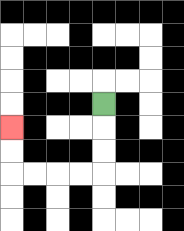{'start': '[4, 4]', 'end': '[0, 5]', 'path_directions': 'D,D,D,L,L,L,L,U,U', 'path_coordinates': '[[4, 4], [4, 5], [4, 6], [4, 7], [3, 7], [2, 7], [1, 7], [0, 7], [0, 6], [0, 5]]'}